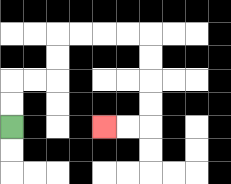{'start': '[0, 5]', 'end': '[4, 5]', 'path_directions': 'U,U,R,R,U,U,R,R,R,R,D,D,D,D,L,L', 'path_coordinates': '[[0, 5], [0, 4], [0, 3], [1, 3], [2, 3], [2, 2], [2, 1], [3, 1], [4, 1], [5, 1], [6, 1], [6, 2], [6, 3], [6, 4], [6, 5], [5, 5], [4, 5]]'}